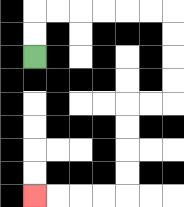{'start': '[1, 2]', 'end': '[1, 8]', 'path_directions': 'U,U,R,R,R,R,R,R,D,D,D,D,L,L,D,D,D,D,L,L,L,L', 'path_coordinates': '[[1, 2], [1, 1], [1, 0], [2, 0], [3, 0], [4, 0], [5, 0], [6, 0], [7, 0], [7, 1], [7, 2], [7, 3], [7, 4], [6, 4], [5, 4], [5, 5], [5, 6], [5, 7], [5, 8], [4, 8], [3, 8], [2, 8], [1, 8]]'}